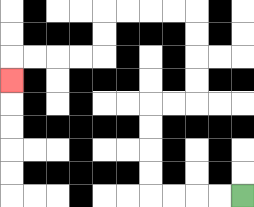{'start': '[10, 8]', 'end': '[0, 3]', 'path_directions': 'L,L,L,L,U,U,U,U,R,R,U,U,U,U,L,L,L,L,D,D,L,L,L,L,D', 'path_coordinates': '[[10, 8], [9, 8], [8, 8], [7, 8], [6, 8], [6, 7], [6, 6], [6, 5], [6, 4], [7, 4], [8, 4], [8, 3], [8, 2], [8, 1], [8, 0], [7, 0], [6, 0], [5, 0], [4, 0], [4, 1], [4, 2], [3, 2], [2, 2], [1, 2], [0, 2], [0, 3]]'}